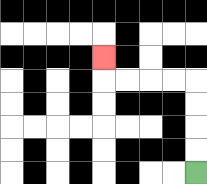{'start': '[8, 7]', 'end': '[4, 2]', 'path_directions': 'U,U,U,U,L,L,L,L,U', 'path_coordinates': '[[8, 7], [8, 6], [8, 5], [8, 4], [8, 3], [7, 3], [6, 3], [5, 3], [4, 3], [4, 2]]'}